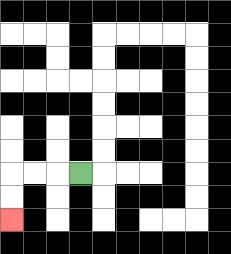{'start': '[3, 7]', 'end': '[0, 9]', 'path_directions': 'L,L,L,D,D', 'path_coordinates': '[[3, 7], [2, 7], [1, 7], [0, 7], [0, 8], [0, 9]]'}